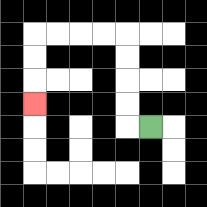{'start': '[6, 5]', 'end': '[1, 4]', 'path_directions': 'L,U,U,U,U,L,L,L,L,D,D,D', 'path_coordinates': '[[6, 5], [5, 5], [5, 4], [5, 3], [5, 2], [5, 1], [4, 1], [3, 1], [2, 1], [1, 1], [1, 2], [1, 3], [1, 4]]'}